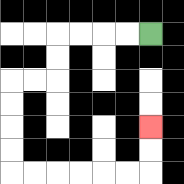{'start': '[6, 1]', 'end': '[6, 5]', 'path_directions': 'L,L,L,L,D,D,L,L,D,D,D,D,R,R,R,R,R,R,U,U', 'path_coordinates': '[[6, 1], [5, 1], [4, 1], [3, 1], [2, 1], [2, 2], [2, 3], [1, 3], [0, 3], [0, 4], [0, 5], [0, 6], [0, 7], [1, 7], [2, 7], [3, 7], [4, 7], [5, 7], [6, 7], [6, 6], [6, 5]]'}